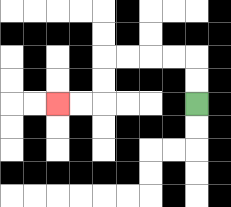{'start': '[8, 4]', 'end': '[2, 4]', 'path_directions': 'U,U,L,L,L,L,D,D,L,L', 'path_coordinates': '[[8, 4], [8, 3], [8, 2], [7, 2], [6, 2], [5, 2], [4, 2], [4, 3], [4, 4], [3, 4], [2, 4]]'}